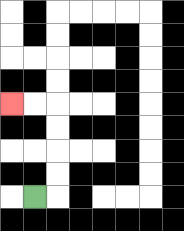{'start': '[1, 8]', 'end': '[0, 4]', 'path_directions': 'R,U,U,U,U,L,L', 'path_coordinates': '[[1, 8], [2, 8], [2, 7], [2, 6], [2, 5], [2, 4], [1, 4], [0, 4]]'}